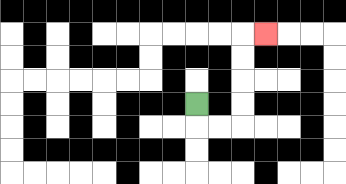{'start': '[8, 4]', 'end': '[11, 1]', 'path_directions': 'D,R,R,U,U,U,U,R', 'path_coordinates': '[[8, 4], [8, 5], [9, 5], [10, 5], [10, 4], [10, 3], [10, 2], [10, 1], [11, 1]]'}